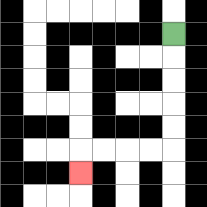{'start': '[7, 1]', 'end': '[3, 7]', 'path_directions': 'D,D,D,D,D,L,L,L,L,D', 'path_coordinates': '[[7, 1], [7, 2], [7, 3], [7, 4], [7, 5], [7, 6], [6, 6], [5, 6], [4, 6], [3, 6], [3, 7]]'}